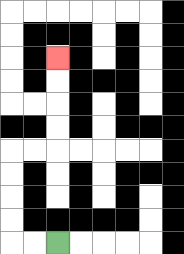{'start': '[2, 10]', 'end': '[2, 2]', 'path_directions': 'L,L,U,U,U,U,R,R,U,U,U,U', 'path_coordinates': '[[2, 10], [1, 10], [0, 10], [0, 9], [0, 8], [0, 7], [0, 6], [1, 6], [2, 6], [2, 5], [2, 4], [2, 3], [2, 2]]'}